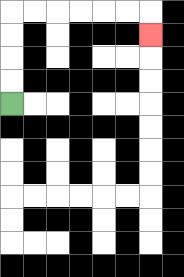{'start': '[0, 4]', 'end': '[6, 1]', 'path_directions': 'U,U,U,U,R,R,R,R,R,R,D', 'path_coordinates': '[[0, 4], [0, 3], [0, 2], [0, 1], [0, 0], [1, 0], [2, 0], [3, 0], [4, 0], [5, 0], [6, 0], [6, 1]]'}